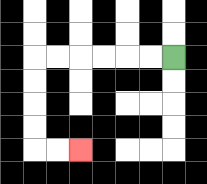{'start': '[7, 2]', 'end': '[3, 6]', 'path_directions': 'L,L,L,L,L,L,D,D,D,D,R,R', 'path_coordinates': '[[7, 2], [6, 2], [5, 2], [4, 2], [3, 2], [2, 2], [1, 2], [1, 3], [1, 4], [1, 5], [1, 6], [2, 6], [3, 6]]'}